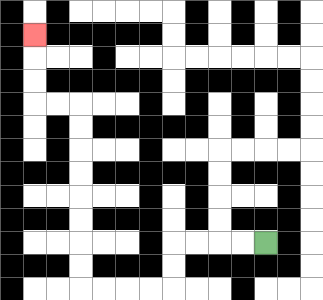{'start': '[11, 10]', 'end': '[1, 1]', 'path_directions': 'L,L,L,L,D,D,L,L,L,L,U,U,U,U,U,U,U,U,L,L,U,U,U', 'path_coordinates': '[[11, 10], [10, 10], [9, 10], [8, 10], [7, 10], [7, 11], [7, 12], [6, 12], [5, 12], [4, 12], [3, 12], [3, 11], [3, 10], [3, 9], [3, 8], [3, 7], [3, 6], [3, 5], [3, 4], [2, 4], [1, 4], [1, 3], [1, 2], [1, 1]]'}